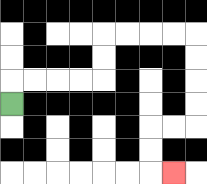{'start': '[0, 4]', 'end': '[7, 7]', 'path_directions': 'U,R,R,R,R,U,U,R,R,R,R,D,D,D,D,L,L,D,D,R', 'path_coordinates': '[[0, 4], [0, 3], [1, 3], [2, 3], [3, 3], [4, 3], [4, 2], [4, 1], [5, 1], [6, 1], [7, 1], [8, 1], [8, 2], [8, 3], [8, 4], [8, 5], [7, 5], [6, 5], [6, 6], [6, 7], [7, 7]]'}